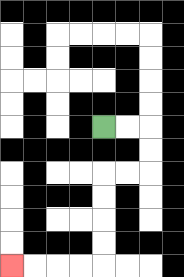{'start': '[4, 5]', 'end': '[0, 11]', 'path_directions': 'R,R,D,D,L,L,D,D,D,D,L,L,L,L', 'path_coordinates': '[[4, 5], [5, 5], [6, 5], [6, 6], [6, 7], [5, 7], [4, 7], [4, 8], [4, 9], [4, 10], [4, 11], [3, 11], [2, 11], [1, 11], [0, 11]]'}